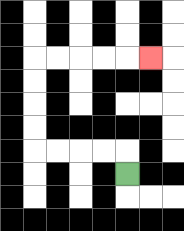{'start': '[5, 7]', 'end': '[6, 2]', 'path_directions': 'U,L,L,L,L,U,U,U,U,R,R,R,R,R', 'path_coordinates': '[[5, 7], [5, 6], [4, 6], [3, 6], [2, 6], [1, 6], [1, 5], [1, 4], [1, 3], [1, 2], [2, 2], [3, 2], [4, 2], [5, 2], [6, 2]]'}